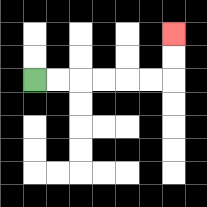{'start': '[1, 3]', 'end': '[7, 1]', 'path_directions': 'R,R,R,R,R,R,U,U', 'path_coordinates': '[[1, 3], [2, 3], [3, 3], [4, 3], [5, 3], [6, 3], [7, 3], [7, 2], [7, 1]]'}